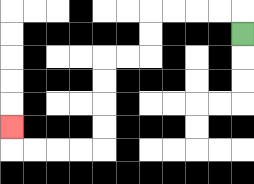{'start': '[10, 1]', 'end': '[0, 5]', 'path_directions': 'U,L,L,L,L,D,D,L,L,D,D,D,D,L,L,L,L,U', 'path_coordinates': '[[10, 1], [10, 0], [9, 0], [8, 0], [7, 0], [6, 0], [6, 1], [6, 2], [5, 2], [4, 2], [4, 3], [4, 4], [4, 5], [4, 6], [3, 6], [2, 6], [1, 6], [0, 6], [0, 5]]'}